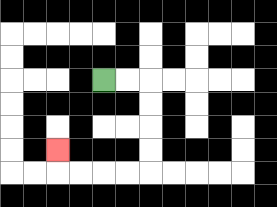{'start': '[4, 3]', 'end': '[2, 6]', 'path_directions': 'R,R,D,D,D,D,L,L,L,L,U', 'path_coordinates': '[[4, 3], [5, 3], [6, 3], [6, 4], [6, 5], [6, 6], [6, 7], [5, 7], [4, 7], [3, 7], [2, 7], [2, 6]]'}